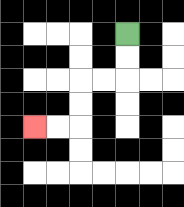{'start': '[5, 1]', 'end': '[1, 5]', 'path_directions': 'D,D,L,L,D,D,L,L', 'path_coordinates': '[[5, 1], [5, 2], [5, 3], [4, 3], [3, 3], [3, 4], [3, 5], [2, 5], [1, 5]]'}